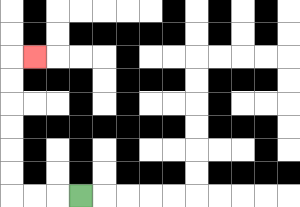{'start': '[3, 8]', 'end': '[1, 2]', 'path_directions': 'L,L,L,U,U,U,U,U,U,R', 'path_coordinates': '[[3, 8], [2, 8], [1, 8], [0, 8], [0, 7], [0, 6], [0, 5], [0, 4], [0, 3], [0, 2], [1, 2]]'}